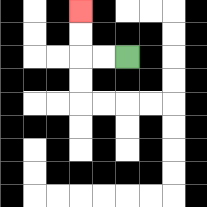{'start': '[5, 2]', 'end': '[3, 0]', 'path_directions': 'L,L,U,U', 'path_coordinates': '[[5, 2], [4, 2], [3, 2], [3, 1], [3, 0]]'}